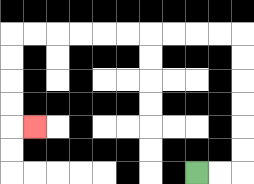{'start': '[8, 7]', 'end': '[1, 5]', 'path_directions': 'R,R,U,U,U,U,U,U,L,L,L,L,L,L,L,L,L,L,D,D,D,D,R', 'path_coordinates': '[[8, 7], [9, 7], [10, 7], [10, 6], [10, 5], [10, 4], [10, 3], [10, 2], [10, 1], [9, 1], [8, 1], [7, 1], [6, 1], [5, 1], [4, 1], [3, 1], [2, 1], [1, 1], [0, 1], [0, 2], [0, 3], [0, 4], [0, 5], [1, 5]]'}